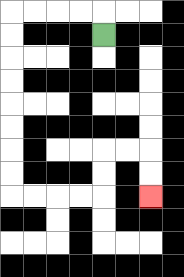{'start': '[4, 1]', 'end': '[6, 8]', 'path_directions': 'U,L,L,L,L,D,D,D,D,D,D,D,D,R,R,R,R,U,U,R,R,D,D', 'path_coordinates': '[[4, 1], [4, 0], [3, 0], [2, 0], [1, 0], [0, 0], [0, 1], [0, 2], [0, 3], [0, 4], [0, 5], [0, 6], [0, 7], [0, 8], [1, 8], [2, 8], [3, 8], [4, 8], [4, 7], [4, 6], [5, 6], [6, 6], [6, 7], [6, 8]]'}